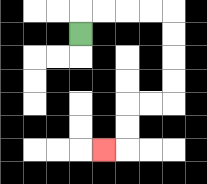{'start': '[3, 1]', 'end': '[4, 6]', 'path_directions': 'U,R,R,R,R,D,D,D,D,L,L,D,D,L', 'path_coordinates': '[[3, 1], [3, 0], [4, 0], [5, 0], [6, 0], [7, 0], [7, 1], [7, 2], [7, 3], [7, 4], [6, 4], [5, 4], [5, 5], [5, 6], [4, 6]]'}